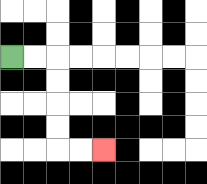{'start': '[0, 2]', 'end': '[4, 6]', 'path_directions': 'R,R,D,D,D,D,R,R', 'path_coordinates': '[[0, 2], [1, 2], [2, 2], [2, 3], [2, 4], [2, 5], [2, 6], [3, 6], [4, 6]]'}